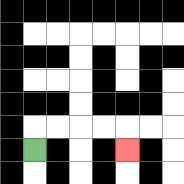{'start': '[1, 6]', 'end': '[5, 6]', 'path_directions': 'U,R,R,R,R,D', 'path_coordinates': '[[1, 6], [1, 5], [2, 5], [3, 5], [4, 5], [5, 5], [5, 6]]'}